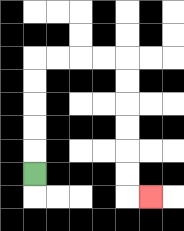{'start': '[1, 7]', 'end': '[6, 8]', 'path_directions': 'U,U,U,U,U,R,R,R,R,D,D,D,D,D,D,R', 'path_coordinates': '[[1, 7], [1, 6], [1, 5], [1, 4], [1, 3], [1, 2], [2, 2], [3, 2], [4, 2], [5, 2], [5, 3], [5, 4], [5, 5], [5, 6], [5, 7], [5, 8], [6, 8]]'}